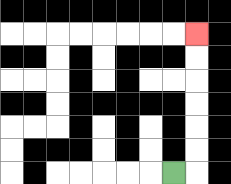{'start': '[7, 7]', 'end': '[8, 1]', 'path_directions': 'R,U,U,U,U,U,U', 'path_coordinates': '[[7, 7], [8, 7], [8, 6], [8, 5], [8, 4], [8, 3], [8, 2], [8, 1]]'}